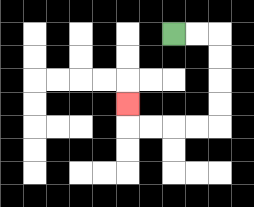{'start': '[7, 1]', 'end': '[5, 4]', 'path_directions': 'R,R,D,D,D,D,L,L,L,L,U', 'path_coordinates': '[[7, 1], [8, 1], [9, 1], [9, 2], [9, 3], [9, 4], [9, 5], [8, 5], [7, 5], [6, 5], [5, 5], [5, 4]]'}